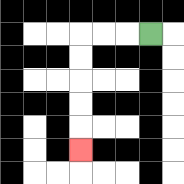{'start': '[6, 1]', 'end': '[3, 6]', 'path_directions': 'L,L,L,D,D,D,D,D', 'path_coordinates': '[[6, 1], [5, 1], [4, 1], [3, 1], [3, 2], [3, 3], [3, 4], [3, 5], [3, 6]]'}